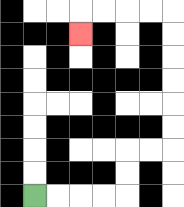{'start': '[1, 8]', 'end': '[3, 1]', 'path_directions': 'R,R,R,R,U,U,R,R,U,U,U,U,U,U,L,L,L,L,D', 'path_coordinates': '[[1, 8], [2, 8], [3, 8], [4, 8], [5, 8], [5, 7], [5, 6], [6, 6], [7, 6], [7, 5], [7, 4], [7, 3], [7, 2], [7, 1], [7, 0], [6, 0], [5, 0], [4, 0], [3, 0], [3, 1]]'}